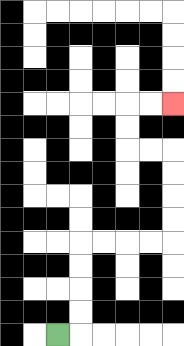{'start': '[2, 14]', 'end': '[7, 4]', 'path_directions': 'R,U,U,U,U,R,R,R,R,U,U,U,U,L,L,U,U,R,R', 'path_coordinates': '[[2, 14], [3, 14], [3, 13], [3, 12], [3, 11], [3, 10], [4, 10], [5, 10], [6, 10], [7, 10], [7, 9], [7, 8], [7, 7], [7, 6], [6, 6], [5, 6], [5, 5], [5, 4], [6, 4], [7, 4]]'}